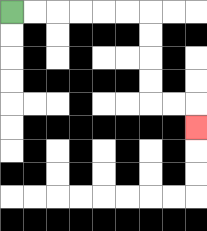{'start': '[0, 0]', 'end': '[8, 5]', 'path_directions': 'R,R,R,R,R,R,D,D,D,D,R,R,D', 'path_coordinates': '[[0, 0], [1, 0], [2, 0], [3, 0], [4, 0], [5, 0], [6, 0], [6, 1], [6, 2], [6, 3], [6, 4], [7, 4], [8, 4], [8, 5]]'}